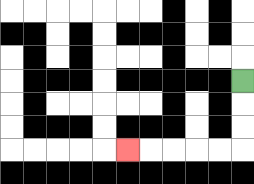{'start': '[10, 3]', 'end': '[5, 6]', 'path_directions': 'D,D,D,L,L,L,L,L', 'path_coordinates': '[[10, 3], [10, 4], [10, 5], [10, 6], [9, 6], [8, 6], [7, 6], [6, 6], [5, 6]]'}